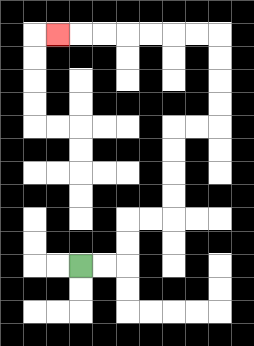{'start': '[3, 11]', 'end': '[2, 1]', 'path_directions': 'R,R,U,U,R,R,U,U,U,U,R,R,U,U,U,U,L,L,L,L,L,L,L', 'path_coordinates': '[[3, 11], [4, 11], [5, 11], [5, 10], [5, 9], [6, 9], [7, 9], [7, 8], [7, 7], [7, 6], [7, 5], [8, 5], [9, 5], [9, 4], [9, 3], [9, 2], [9, 1], [8, 1], [7, 1], [6, 1], [5, 1], [4, 1], [3, 1], [2, 1]]'}